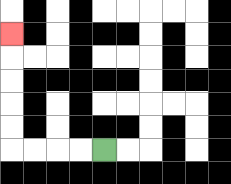{'start': '[4, 6]', 'end': '[0, 1]', 'path_directions': 'L,L,L,L,U,U,U,U,U', 'path_coordinates': '[[4, 6], [3, 6], [2, 6], [1, 6], [0, 6], [0, 5], [0, 4], [0, 3], [0, 2], [0, 1]]'}